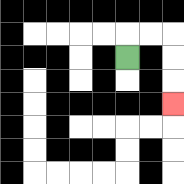{'start': '[5, 2]', 'end': '[7, 4]', 'path_directions': 'U,R,R,D,D,D', 'path_coordinates': '[[5, 2], [5, 1], [6, 1], [7, 1], [7, 2], [7, 3], [7, 4]]'}